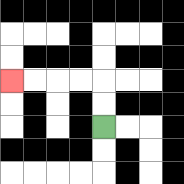{'start': '[4, 5]', 'end': '[0, 3]', 'path_directions': 'U,U,L,L,L,L', 'path_coordinates': '[[4, 5], [4, 4], [4, 3], [3, 3], [2, 3], [1, 3], [0, 3]]'}